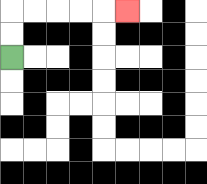{'start': '[0, 2]', 'end': '[5, 0]', 'path_directions': 'U,U,R,R,R,R,R', 'path_coordinates': '[[0, 2], [0, 1], [0, 0], [1, 0], [2, 0], [3, 0], [4, 0], [5, 0]]'}